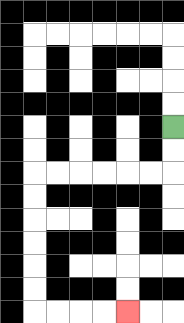{'start': '[7, 5]', 'end': '[5, 13]', 'path_directions': 'D,D,L,L,L,L,L,L,D,D,D,D,D,D,R,R,R,R', 'path_coordinates': '[[7, 5], [7, 6], [7, 7], [6, 7], [5, 7], [4, 7], [3, 7], [2, 7], [1, 7], [1, 8], [1, 9], [1, 10], [1, 11], [1, 12], [1, 13], [2, 13], [3, 13], [4, 13], [5, 13]]'}